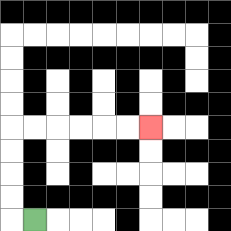{'start': '[1, 9]', 'end': '[6, 5]', 'path_directions': 'L,U,U,U,U,R,R,R,R,R,R', 'path_coordinates': '[[1, 9], [0, 9], [0, 8], [0, 7], [0, 6], [0, 5], [1, 5], [2, 5], [3, 5], [4, 5], [5, 5], [6, 5]]'}